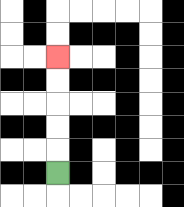{'start': '[2, 7]', 'end': '[2, 2]', 'path_directions': 'U,U,U,U,U', 'path_coordinates': '[[2, 7], [2, 6], [2, 5], [2, 4], [2, 3], [2, 2]]'}